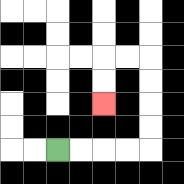{'start': '[2, 6]', 'end': '[4, 4]', 'path_directions': 'R,R,R,R,U,U,U,U,L,L,D,D', 'path_coordinates': '[[2, 6], [3, 6], [4, 6], [5, 6], [6, 6], [6, 5], [6, 4], [6, 3], [6, 2], [5, 2], [4, 2], [4, 3], [4, 4]]'}